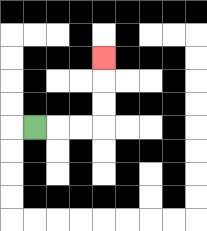{'start': '[1, 5]', 'end': '[4, 2]', 'path_directions': 'R,R,R,U,U,U', 'path_coordinates': '[[1, 5], [2, 5], [3, 5], [4, 5], [4, 4], [4, 3], [4, 2]]'}